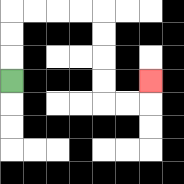{'start': '[0, 3]', 'end': '[6, 3]', 'path_directions': 'U,U,U,R,R,R,R,D,D,D,D,R,R,U', 'path_coordinates': '[[0, 3], [0, 2], [0, 1], [0, 0], [1, 0], [2, 0], [3, 0], [4, 0], [4, 1], [4, 2], [4, 3], [4, 4], [5, 4], [6, 4], [6, 3]]'}